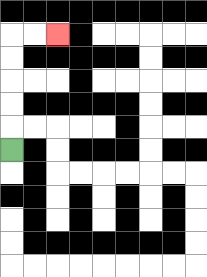{'start': '[0, 6]', 'end': '[2, 1]', 'path_directions': 'U,U,U,U,U,R,R', 'path_coordinates': '[[0, 6], [0, 5], [0, 4], [0, 3], [0, 2], [0, 1], [1, 1], [2, 1]]'}